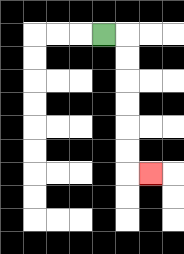{'start': '[4, 1]', 'end': '[6, 7]', 'path_directions': 'R,D,D,D,D,D,D,R', 'path_coordinates': '[[4, 1], [5, 1], [5, 2], [5, 3], [5, 4], [5, 5], [5, 6], [5, 7], [6, 7]]'}